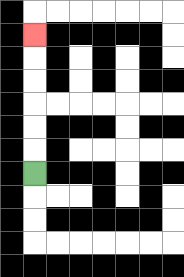{'start': '[1, 7]', 'end': '[1, 1]', 'path_directions': 'U,U,U,U,U,U', 'path_coordinates': '[[1, 7], [1, 6], [1, 5], [1, 4], [1, 3], [1, 2], [1, 1]]'}